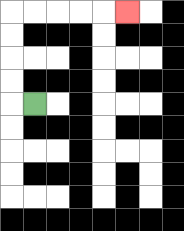{'start': '[1, 4]', 'end': '[5, 0]', 'path_directions': 'L,U,U,U,U,R,R,R,R,R', 'path_coordinates': '[[1, 4], [0, 4], [0, 3], [0, 2], [0, 1], [0, 0], [1, 0], [2, 0], [3, 0], [4, 0], [5, 0]]'}